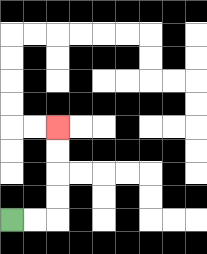{'start': '[0, 9]', 'end': '[2, 5]', 'path_directions': 'R,R,U,U,U,U', 'path_coordinates': '[[0, 9], [1, 9], [2, 9], [2, 8], [2, 7], [2, 6], [2, 5]]'}